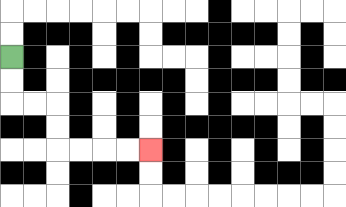{'start': '[0, 2]', 'end': '[6, 6]', 'path_directions': 'D,D,R,R,D,D,R,R,R,R', 'path_coordinates': '[[0, 2], [0, 3], [0, 4], [1, 4], [2, 4], [2, 5], [2, 6], [3, 6], [4, 6], [5, 6], [6, 6]]'}